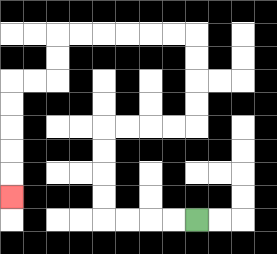{'start': '[8, 9]', 'end': '[0, 8]', 'path_directions': 'L,L,L,L,U,U,U,U,R,R,R,R,U,U,U,U,L,L,L,L,L,L,D,D,L,L,D,D,D,D,D', 'path_coordinates': '[[8, 9], [7, 9], [6, 9], [5, 9], [4, 9], [4, 8], [4, 7], [4, 6], [4, 5], [5, 5], [6, 5], [7, 5], [8, 5], [8, 4], [8, 3], [8, 2], [8, 1], [7, 1], [6, 1], [5, 1], [4, 1], [3, 1], [2, 1], [2, 2], [2, 3], [1, 3], [0, 3], [0, 4], [0, 5], [0, 6], [0, 7], [0, 8]]'}